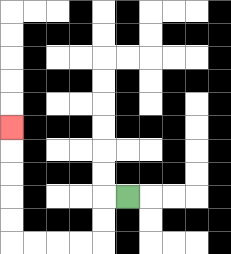{'start': '[5, 8]', 'end': '[0, 5]', 'path_directions': 'L,D,D,L,L,L,L,U,U,U,U,U', 'path_coordinates': '[[5, 8], [4, 8], [4, 9], [4, 10], [3, 10], [2, 10], [1, 10], [0, 10], [0, 9], [0, 8], [0, 7], [0, 6], [0, 5]]'}